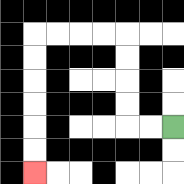{'start': '[7, 5]', 'end': '[1, 7]', 'path_directions': 'L,L,U,U,U,U,L,L,L,L,D,D,D,D,D,D', 'path_coordinates': '[[7, 5], [6, 5], [5, 5], [5, 4], [5, 3], [5, 2], [5, 1], [4, 1], [3, 1], [2, 1], [1, 1], [1, 2], [1, 3], [1, 4], [1, 5], [1, 6], [1, 7]]'}